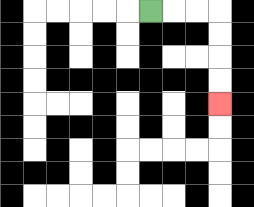{'start': '[6, 0]', 'end': '[9, 4]', 'path_directions': 'R,R,R,D,D,D,D', 'path_coordinates': '[[6, 0], [7, 0], [8, 0], [9, 0], [9, 1], [9, 2], [9, 3], [9, 4]]'}